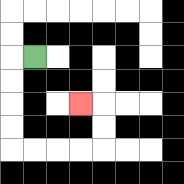{'start': '[1, 2]', 'end': '[3, 4]', 'path_directions': 'L,D,D,D,D,R,R,R,R,U,U,L', 'path_coordinates': '[[1, 2], [0, 2], [0, 3], [0, 4], [0, 5], [0, 6], [1, 6], [2, 6], [3, 6], [4, 6], [4, 5], [4, 4], [3, 4]]'}